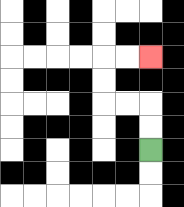{'start': '[6, 6]', 'end': '[6, 2]', 'path_directions': 'U,U,L,L,U,U,R,R', 'path_coordinates': '[[6, 6], [6, 5], [6, 4], [5, 4], [4, 4], [4, 3], [4, 2], [5, 2], [6, 2]]'}